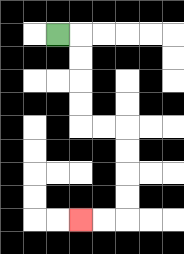{'start': '[2, 1]', 'end': '[3, 9]', 'path_directions': 'R,D,D,D,D,R,R,D,D,D,D,L,L', 'path_coordinates': '[[2, 1], [3, 1], [3, 2], [3, 3], [3, 4], [3, 5], [4, 5], [5, 5], [5, 6], [5, 7], [5, 8], [5, 9], [4, 9], [3, 9]]'}